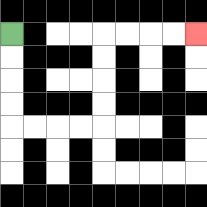{'start': '[0, 1]', 'end': '[8, 1]', 'path_directions': 'D,D,D,D,R,R,R,R,U,U,U,U,R,R,R,R', 'path_coordinates': '[[0, 1], [0, 2], [0, 3], [0, 4], [0, 5], [1, 5], [2, 5], [3, 5], [4, 5], [4, 4], [4, 3], [4, 2], [4, 1], [5, 1], [6, 1], [7, 1], [8, 1]]'}